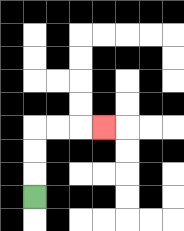{'start': '[1, 8]', 'end': '[4, 5]', 'path_directions': 'U,U,U,R,R,R', 'path_coordinates': '[[1, 8], [1, 7], [1, 6], [1, 5], [2, 5], [3, 5], [4, 5]]'}